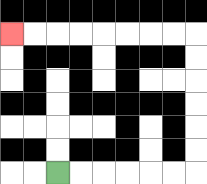{'start': '[2, 7]', 'end': '[0, 1]', 'path_directions': 'R,R,R,R,R,R,U,U,U,U,U,U,L,L,L,L,L,L,L,L', 'path_coordinates': '[[2, 7], [3, 7], [4, 7], [5, 7], [6, 7], [7, 7], [8, 7], [8, 6], [8, 5], [8, 4], [8, 3], [8, 2], [8, 1], [7, 1], [6, 1], [5, 1], [4, 1], [3, 1], [2, 1], [1, 1], [0, 1]]'}